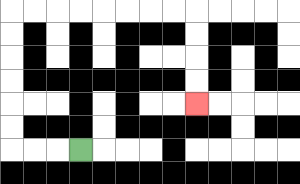{'start': '[3, 6]', 'end': '[8, 4]', 'path_directions': 'L,L,L,U,U,U,U,U,U,R,R,R,R,R,R,R,R,D,D,D,D', 'path_coordinates': '[[3, 6], [2, 6], [1, 6], [0, 6], [0, 5], [0, 4], [0, 3], [0, 2], [0, 1], [0, 0], [1, 0], [2, 0], [3, 0], [4, 0], [5, 0], [6, 0], [7, 0], [8, 0], [8, 1], [8, 2], [8, 3], [8, 4]]'}